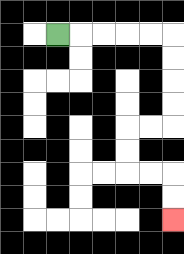{'start': '[2, 1]', 'end': '[7, 9]', 'path_directions': 'R,R,R,R,R,D,D,D,D,L,L,D,D,R,R,D,D', 'path_coordinates': '[[2, 1], [3, 1], [4, 1], [5, 1], [6, 1], [7, 1], [7, 2], [7, 3], [7, 4], [7, 5], [6, 5], [5, 5], [5, 6], [5, 7], [6, 7], [7, 7], [7, 8], [7, 9]]'}